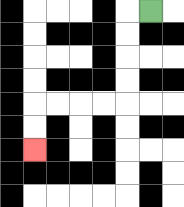{'start': '[6, 0]', 'end': '[1, 6]', 'path_directions': 'L,D,D,D,D,L,L,L,L,D,D', 'path_coordinates': '[[6, 0], [5, 0], [5, 1], [5, 2], [5, 3], [5, 4], [4, 4], [3, 4], [2, 4], [1, 4], [1, 5], [1, 6]]'}